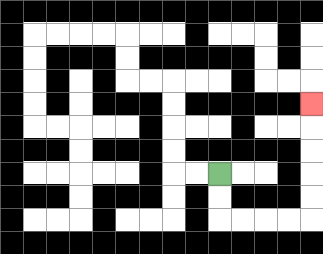{'start': '[9, 7]', 'end': '[13, 4]', 'path_directions': 'D,D,R,R,R,R,U,U,U,U,U', 'path_coordinates': '[[9, 7], [9, 8], [9, 9], [10, 9], [11, 9], [12, 9], [13, 9], [13, 8], [13, 7], [13, 6], [13, 5], [13, 4]]'}